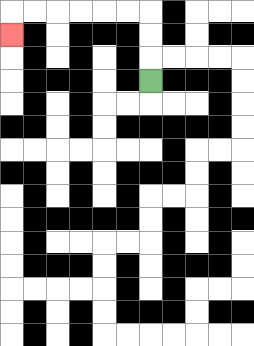{'start': '[6, 3]', 'end': '[0, 1]', 'path_directions': 'U,U,U,L,L,L,L,L,L,D', 'path_coordinates': '[[6, 3], [6, 2], [6, 1], [6, 0], [5, 0], [4, 0], [3, 0], [2, 0], [1, 0], [0, 0], [0, 1]]'}